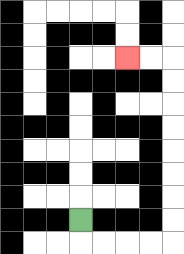{'start': '[3, 9]', 'end': '[5, 2]', 'path_directions': 'D,R,R,R,R,U,U,U,U,U,U,U,U,L,L', 'path_coordinates': '[[3, 9], [3, 10], [4, 10], [5, 10], [6, 10], [7, 10], [7, 9], [7, 8], [7, 7], [7, 6], [7, 5], [7, 4], [7, 3], [7, 2], [6, 2], [5, 2]]'}